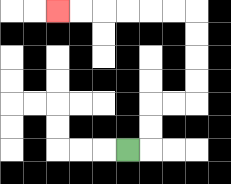{'start': '[5, 6]', 'end': '[2, 0]', 'path_directions': 'R,U,U,R,R,U,U,U,U,L,L,L,L,L,L', 'path_coordinates': '[[5, 6], [6, 6], [6, 5], [6, 4], [7, 4], [8, 4], [8, 3], [8, 2], [8, 1], [8, 0], [7, 0], [6, 0], [5, 0], [4, 0], [3, 0], [2, 0]]'}